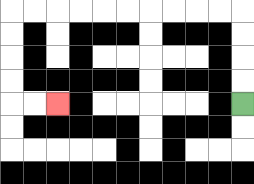{'start': '[10, 4]', 'end': '[2, 4]', 'path_directions': 'U,U,U,U,L,L,L,L,L,L,L,L,L,L,D,D,D,D,R,R', 'path_coordinates': '[[10, 4], [10, 3], [10, 2], [10, 1], [10, 0], [9, 0], [8, 0], [7, 0], [6, 0], [5, 0], [4, 0], [3, 0], [2, 0], [1, 0], [0, 0], [0, 1], [0, 2], [0, 3], [0, 4], [1, 4], [2, 4]]'}